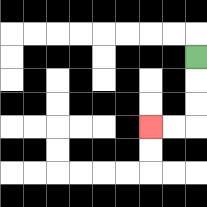{'start': '[8, 2]', 'end': '[6, 5]', 'path_directions': 'D,D,D,L,L', 'path_coordinates': '[[8, 2], [8, 3], [8, 4], [8, 5], [7, 5], [6, 5]]'}